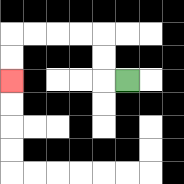{'start': '[5, 3]', 'end': '[0, 3]', 'path_directions': 'L,U,U,L,L,L,L,D,D', 'path_coordinates': '[[5, 3], [4, 3], [4, 2], [4, 1], [3, 1], [2, 1], [1, 1], [0, 1], [0, 2], [0, 3]]'}